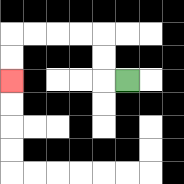{'start': '[5, 3]', 'end': '[0, 3]', 'path_directions': 'L,U,U,L,L,L,L,D,D', 'path_coordinates': '[[5, 3], [4, 3], [4, 2], [4, 1], [3, 1], [2, 1], [1, 1], [0, 1], [0, 2], [0, 3]]'}